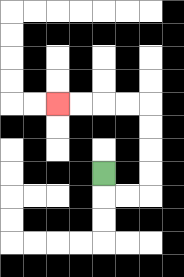{'start': '[4, 7]', 'end': '[2, 4]', 'path_directions': 'D,R,R,U,U,U,U,L,L,L,L', 'path_coordinates': '[[4, 7], [4, 8], [5, 8], [6, 8], [6, 7], [6, 6], [6, 5], [6, 4], [5, 4], [4, 4], [3, 4], [2, 4]]'}